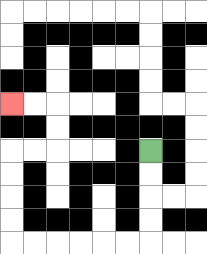{'start': '[6, 6]', 'end': '[0, 4]', 'path_directions': 'D,D,D,D,L,L,L,L,L,L,U,U,U,U,R,R,U,U,L,L', 'path_coordinates': '[[6, 6], [6, 7], [6, 8], [6, 9], [6, 10], [5, 10], [4, 10], [3, 10], [2, 10], [1, 10], [0, 10], [0, 9], [0, 8], [0, 7], [0, 6], [1, 6], [2, 6], [2, 5], [2, 4], [1, 4], [0, 4]]'}